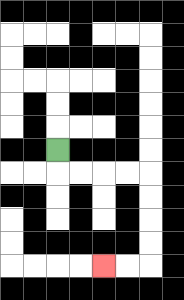{'start': '[2, 6]', 'end': '[4, 11]', 'path_directions': 'D,R,R,R,R,D,D,D,D,L,L', 'path_coordinates': '[[2, 6], [2, 7], [3, 7], [4, 7], [5, 7], [6, 7], [6, 8], [6, 9], [6, 10], [6, 11], [5, 11], [4, 11]]'}